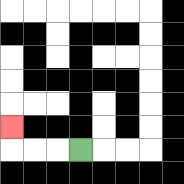{'start': '[3, 6]', 'end': '[0, 5]', 'path_directions': 'L,L,L,U', 'path_coordinates': '[[3, 6], [2, 6], [1, 6], [0, 6], [0, 5]]'}